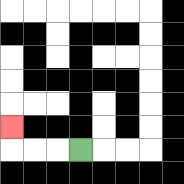{'start': '[3, 6]', 'end': '[0, 5]', 'path_directions': 'L,L,L,U', 'path_coordinates': '[[3, 6], [2, 6], [1, 6], [0, 6], [0, 5]]'}